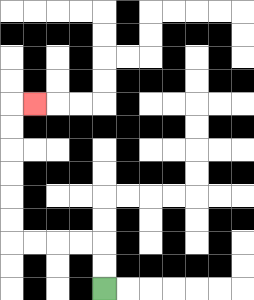{'start': '[4, 12]', 'end': '[1, 4]', 'path_directions': 'U,U,L,L,L,L,U,U,U,U,U,U,R', 'path_coordinates': '[[4, 12], [4, 11], [4, 10], [3, 10], [2, 10], [1, 10], [0, 10], [0, 9], [0, 8], [0, 7], [0, 6], [0, 5], [0, 4], [1, 4]]'}